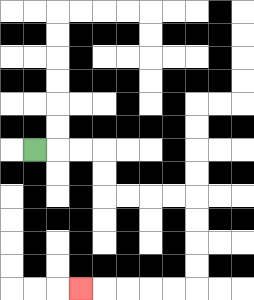{'start': '[1, 6]', 'end': '[3, 12]', 'path_directions': 'R,R,R,D,D,R,R,R,R,D,D,D,D,L,L,L,L,L', 'path_coordinates': '[[1, 6], [2, 6], [3, 6], [4, 6], [4, 7], [4, 8], [5, 8], [6, 8], [7, 8], [8, 8], [8, 9], [8, 10], [8, 11], [8, 12], [7, 12], [6, 12], [5, 12], [4, 12], [3, 12]]'}